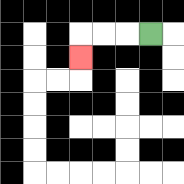{'start': '[6, 1]', 'end': '[3, 2]', 'path_directions': 'L,L,L,D', 'path_coordinates': '[[6, 1], [5, 1], [4, 1], [3, 1], [3, 2]]'}